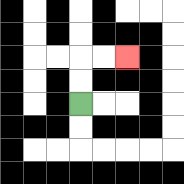{'start': '[3, 4]', 'end': '[5, 2]', 'path_directions': 'U,U,R,R', 'path_coordinates': '[[3, 4], [3, 3], [3, 2], [4, 2], [5, 2]]'}